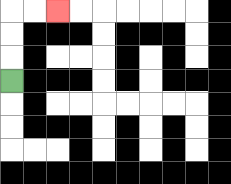{'start': '[0, 3]', 'end': '[2, 0]', 'path_directions': 'U,U,U,R,R', 'path_coordinates': '[[0, 3], [0, 2], [0, 1], [0, 0], [1, 0], [2, 0]]'}